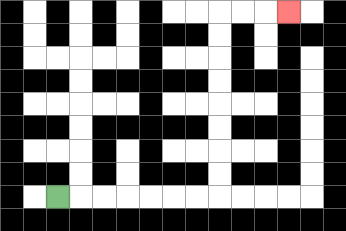{'start': '[2, 8]', 'end': '[12, 0]', 'path_directions': 'R,R,R,R,R,R,R,U,U,U,U,U,U,U,U,R,R,R', 'path_coordinates': '[[2, 8], [3, 8], [4, 8], [5, 8], [6, 8], [7, 8], [8, 8], [9, 8], [9, 7], [9, 6], [9, 5], [9, 4], [9, 3], [9, 2], [9, 1], [9, 0], [10, 0], [11, 0], [12, 0]]'}